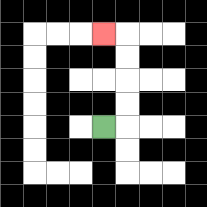{'start': '[4, 5]', 'end': '[4, 1]', 'path_directions': 'R,U,U,U,U,L', 'path_coordinates': '[[4, 5], [5, 5], [5, 4], [5, 3], [5, 2], [5, 1], [4, 1]]'}